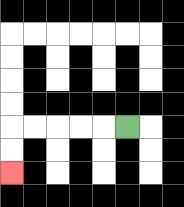{'start': '[5, 5]', 'end': '[0, 7]', 'path_directions': 'L,L,L,L,L,D,D', 'path_coordinates': '[[5, 5], [4, 5], [3, 5], [2, 5], [1, 5], [0, 5], [0, 6], [0, 7]]'}